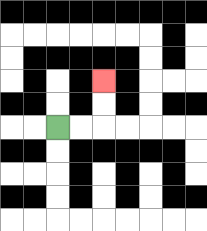{'start': '[2, 5]', 'end': '[4, 3]', 'path_directions': 'R,R,U,U', 'path_coordinates': '[[2, 5], [3, 5], [4, 5], [4, 4], [4, 3]]'}